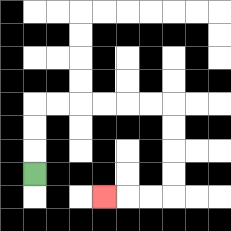{'start': '[1, 7]', 'end': '[4, 8]', 'path_directions': 'U,U,U,R,R,R,R,R,R,D,D,D,D,L,L,L', 'path_coordinates': '[[1, 7], [1, 6], [1, 5], [1, 4], [2, 4], [3, 4], [4, 4], [5, 4], [6, 4], [7, 4], [7, 5], [7, 6], [7, 7], [7, 8], [6, 8], [5, 8], [4, 8]]'}